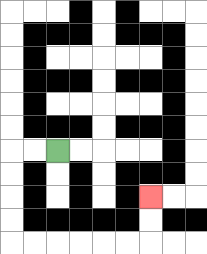{'start': '[2, 6]', 'end': '[6, 8]', 'path_directions': 'L,L,D,D,D,D,R,R,R,R,R,R,U,U', 'path_coordinates': '[[2, 6], [1, 6], [0, 6], [0, 7], [0, 8], [0, 9], [0, 10], [1, 10], [2, 10], [3, 10], [4, 10], [5, 10], [6, 10], [6, 9], [6, 8]]'}